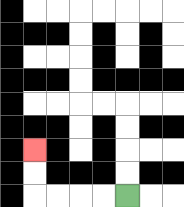{'start': '[5, 8]', 'end': '[1, 6]', 'path_directions': 'L,L,L,L,U,U', 'path_coordinates': '[[5, 8], [4, 8], [3, 8], [2, 8], [1, 8], [1, 7], [1, 6]]'}